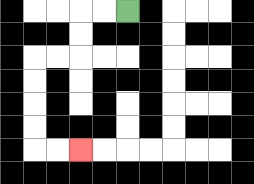{'start': '[5, 0]', 'end': '[3, 6]', 'path_directions': 'L,L,D,D,L,L,D,D,D,D,R,R', 'path_coordinates': '[[5, 0], [4, 0], [3, 0], [3, 1], [3, 2], [2, 2], [1, 2], [1, 3], [1, 4], [1, 5], [1, 6], [2, 6], [3, 6]]'}